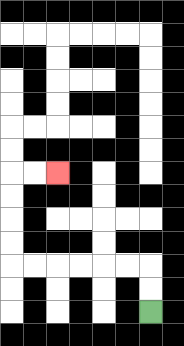{'start': '[6, 13]', 'end': '[2, 7]', 'path_directions': 'U,U,L,L,L,L,L,L,U,U,U,U,R,R', 'path_coordinates': '[[6, 13], [6, 12], [6, 11], [5, 11], [4, 11], [3, 11], [2, 11], [1, 11], [0, 11], [0, 10], [0, 9], [0, 8], [0, 7], [1, 7], [2, 7]]'}